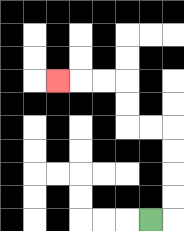{'start': '[6, 9]', 'end': '[2, 3]', 'path_directions': 'R,U,U,U,U,L,L,U,U,L,L,L', 'path_coordinates': '[[6, 9], [7, 9], [7, 8], [7, 7], [7, 6], [7, 5], [6, 5], [5, 5], [5, 4], [5, 3], [4, 3], [3, 3], [2, 3]]'}